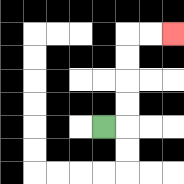{'start': '[4, 5]', 'end': '[7, 1]', 'path_directions': 'R,U,U,U,U,R,R', 'path_coordinates': '[[4, 5], [5, 5], [5, 4], [5, 3], [5, 2], [5, 1], [6, 1], [7, 1]]'}